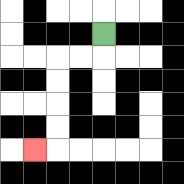{'start': '[4, 1]', 'end': '[1, 6]', 'path_directions': 'D,L,L,D,D,D,D,L', 'path_coordinates': '[[4, 1], [4, 2], [3, 2], [2, 2], [2, 3], [2, 4], [2, 5], [2, 6], [1, 6]]'}